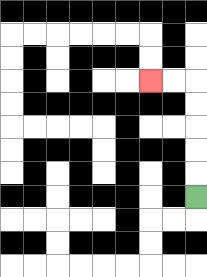{'start': '[8, 8]', 'end': '[6, 3]', 'path_directions': 'U,U,U,U,U,L,L', 'path_coordinates': '[[8, 8], [8, 7], [8, 6], [8, 5], [8, 4], [8, 3], [7, 3], [6, 3]]'}